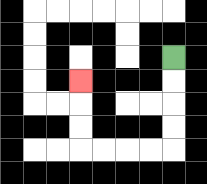{'start': '[7, 2]', 'end': '[3, 3]', 'path_directions': 'D,D,D,D,L,L,L,L,U,U,U', 'path_coordinates': '[[7, 2], [7, 3], [7, 4], [7, 5], [7, 6], [6, 6], [5, 6], [4, 6], [3, 6], [3, 5], [3, 4], [3, 3]]'}